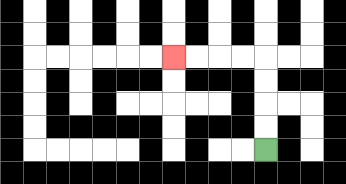{'start': '[11, 6]', 'end': '[7, 2]', 'path_directions': 'U,U,U,U,L,L,L,L', 'path_coordinates': '[[11, 6], [11, 5], [11, 4], [11, 3], [11, 2], [10, 2], [9, 2], [8, 2], [7, 2]]'}